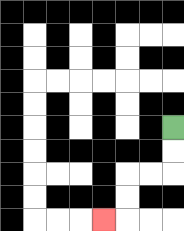{'start': '[7, 5]', 'end': '[4, 9]', 'path_directions': 'D,D,L,L,D,D,L', 'path_coordinates': '[[7, 5], [7, 6], [7, 7], [6, 7], [5, 7], [5, 8], [5, 9], [4, 9]]'}